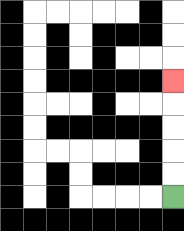{'start': '[7, 8]', 'end': '[7, 3]', 'path_directions': 'U,U,U,U,U', 'path_coordinates': '[[7, 8], [7, 7], [7, 6], [7, 5], [7, 4], [7, 3]]'}